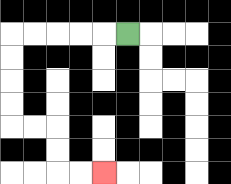{'start': '[5, 1]', 'end': '[4, 7]', 'path_directions': 'L,L,L,L,L,D,D,D,D,R,R,D,D,R,R', 'path_coordinates': '[[5, 1], [4, 1], [3, 1], [2, 1], [1, 1], [0, 1], [0, 2], [0, 3], [0, 4], [0, 5], [1, 5], [2, 5], [2, 6], [2, 7], [3, 7], [4, 7]]'}